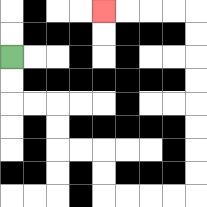{'start': '[0, 2]', 'end': '[4, 0]', 'path_directions': 'D,D,R,R,D,D,R,R,D,D,R,R,R,R,U,U,U,U,U,U,U,U,L,L,L,L', 'path_coordinates': '[[0, 2], [0, 3], [0, 4], [1, 4], [2, 4], [2, 5], [2, 6], [3, 6], [4, 6], [4, 7], [4, 8], [5, 8], [6, 8], [7, 8], [8, 8], [8, 7], [8, 6], [8, 5], [8, 4], [8, 3], [8, 2], [8, 1], [8, 0], [7, 0], [6, 0], [5, 0], [4, 0]]'}